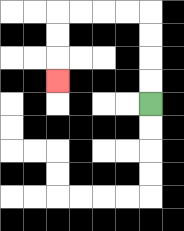{'start': '[6, 4]', 'end': '[2, 3]', 'path_directions': 'U,U,U,U,L,L,L,L,D,D,D', 'path_coordinates': '[[6, 4], [6, 3], [6, 2], [6, 1], [6, 0], [5, 0], [4, 0], [3, 0], [2, 0], [2, 1], [2, 2], [2, 3]]'}